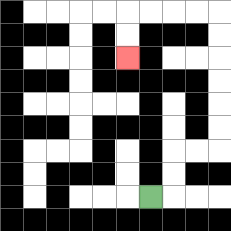{'start': '[6, 8]', 'end': '[5, 2]', 'path_directions': 'R,U,U,R,R,U,U,U,U,U,U,L,L,L,L,D,D', 'path_coordinates': '[[6, 8], [7, 8], [7, 7], [7, 6], [8, 6], [9, 6], [9, 5], [9, 4], [9, 3], [9, 2], [9, 1], [9, 0], [8, 0], [7, 0], [6, 0], [5, 0], [5, 1], [5, 2]]'}